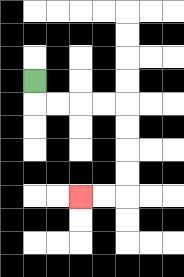{'start': '[1, 3]', 'end': '[3, 8]', 'path_directions': 'D,R,R,R,R,D,D,D,D,L,L', 'path_coordinates': '[[1, 3], [1, 4], [2, 4], [3, 4], [4, 4], [5, 4], [5, 5], [5, 6], [5, 7], [5, 8], [4, 8], [3, 8]]'}